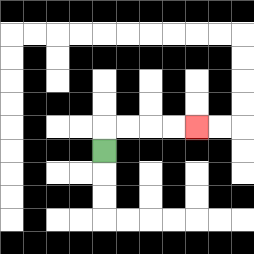{'start': '[4, 6]', 'end': '[8, 5]', 'path_directions': 'U,R,R,R,R', 'path_coordinates': '[[4, 6], [4, 5], [5, 5], [6, 5], [7, 5], [8, 5]]'}